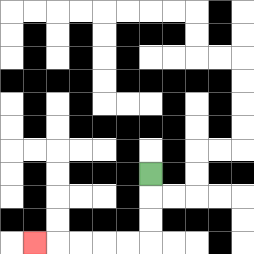{'start': '[6, 7]', 'end': '[1, 10]', 'path_directions': 'D,D,D,L,L,L,L,L', 'path_coordinates': '[[6, 7], [6, 8], [6, 9], [6, 10], [5, 10], [4, 10], [3, 10], [2, 10], [1, 10]]'}